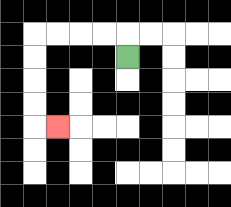{'start': '[5, 2]', 'end': '[2, 5]', 'path_directions': 'U,L,L,L,L,D,D,D,D,R', 'path_coordinates': '[[5, 2], [5, 1], [4, 1], [3, 1], [2, 1], [1, 1], [1, 2], [1, 3], [1, 4], [1, 5], [2, 5]]'}